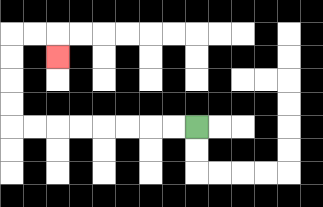{'start': '[8, 5]', 'end': '[2, 2]', 'path_directions': 'L,L,L,L,L,L,L,L,U,U,U,U,R,R,D', 'path_coordinates': '[[8, 5], [7, 5], [6, 5], [5, 5], [4, 5], [3, 5], [2, 5], [1, 5], [0, 5], [0, 4], [0, 3], [0, 2], [0, 1], [1, 1], [2, 1], [2, 2]]'}